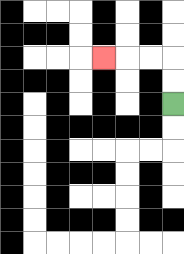{'start': '[7, 4]', 'end': '[4, 2]', 'path_directions': 'U,U,L,L,L', 'path_coordinates': '[[7, 4], [7, 3], [7, 2], [6, 2], [5, 2], [4, 2]]'}